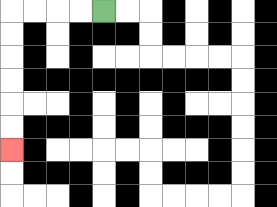{'start': '[4, 0]', 'end': '[0, 6]', 'path_directions': 'L,L,L,L,D,D,D,D,D,D', 'path_coordinates': '[[4, 0], [3, 0], [2, 0], [1, 0], [0, 0], [0, 1], [0, 2], [0, 3], [0, 4], [0, 5], [0, 6]]'}